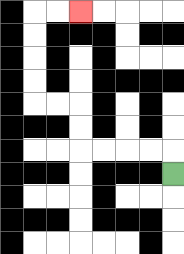{'start': '[7, 7]', 'end': '[3, 0]', 'path_directions': 'U,L,L,L,L,U,U,L,L,U,U,U,U,R,R', 'path_coordinates': '[[7, 7], [7, 6], [6, 6], [5, 6], [4, 6], [3, 6], [3, 5], [3, 4], [2, 4], [1, 4], [1, 3], [1, 2], [1, 1], [1, 0], [2, 0], [3, 0]]'}